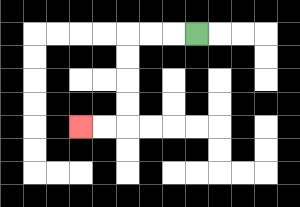{'start': '[8, 1]', 'end': '[3, 5]', 'path_directions': 'L,L,L,D,D,D,D,L,L', 'path_coordinates': '[[8, 1], [7, 1], [6, 1], [5, 1], [5, 2], [5, 3], [5, 4], [5, 5], [4, 5], [3, 5]]'}